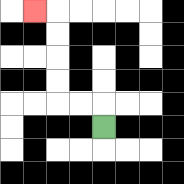{'start': '[4, 5]', 'end': '[1, 0]', 'path_directions': 'U,L,L,U,U,U,U,L', 'path_coordinates': '[[4, 5], [4, 4], [3, 4], [2, 4], [2, 3], [2, 2], [2, 1], [2, 0], [1, 0]]'}